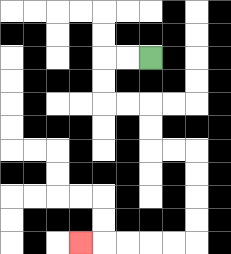{'start': '[6, 2]', 'end': '[3, 10]', 'path_directions': 'L,L,D,D,R,R,D,D,R,R,D,D,D,D,L,L,L,L,L', 'path_coordinates': '[[6, 2], [5, 2], [4, 2], [4, 3], [4, 4], [5, 4], [6, 4], [6, 5], [6, 6], [7, 6], [8, 6], [8, 7], [8, 8], [8, 9], [8, 10], [7, 10], [6, 10], [5, 10], [4, 10], [3, 10]]'}